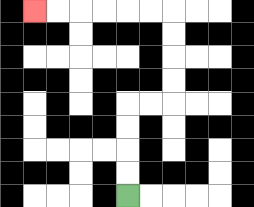{'start': '[5, 8]', 'end': '[1, 0]', 'path_directions': 'U,U,U,U,R,R,U,U,U,U,L,L,L,L,L,L', 'path_coordinates': '[[5, 8], [5, 7], [5, 6], [5, 5], [5, 4], [6, 4], [7, 4], [7, 3], [7, 2], [7, 1], [7, 0], [6, 0], [5, 0], [4, 0], [3, 0], [2, 0], [1, 0]]'}